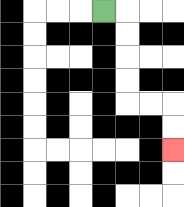{'start': '[4, 0]', 'end': '[7, 6]', 'path_directions': 'R,D,D,D,D,R,R,D,D', 'path_coordinates': '[[4, 0], [5, 0], [5, 1], [5, 2], [5, 3], [5, 4], [6, 4], [7, 4], [7, 5], [7, 6]]'}